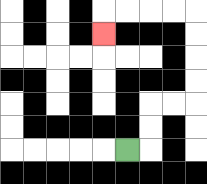{'start': '[5, 6]', 'end': '[4, 1]', 'path_directions': 'R,U,U,R,R,U,U,U,U,L,L,L,L,D', 'path_coordinates': '[[5, 6], [6, 6], [6, 5], [6, 4], [7, 4], [8, 4], [8, 3], [8, 2], [8, 1], [8, 0], [7, 0], [6, 0], [5, 0], [4, 0], [4, 1]]'}